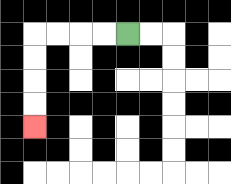{'start': '[5, 1]', 'end': '[1, 5]', 'path_directions': 'L,L,L,L,D,D,D,D', 'path_coordinates': '[[5, 1], [4, 1], [3, 1], [2, 1], [1, 1], [1, 2], [1, 3], [1, 4], [1, 5]]'}